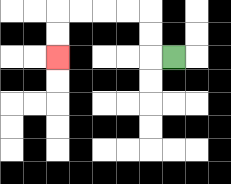{'start': '[7, 2]', 'end': '[2, 2]', 'path_directions': 'L,U,U,L,L,L,L,D,D', 'path_coordinates': '[[7, 2], [6, 2], [6, 1], [6, 0], [5, 0], [4, 0], [3, 0], [2, 0], [2, 1], [2, 2]]'}